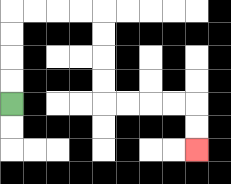{'start': '[0, 4]', 'end': '[8, 6]', 'path_directions': 'U,U,U,U,R,R,R,R,D,D,D,D,R,R,R,R,D,D', 'path_coordinates': '[[0, 4], [0, 3], [0, 2], [0, 1], [0, 0], [1, 0], [2, 0], [3, 0], [4, 0], [4, 1], [4, 2], [4, 3], [4, 4], [5, 4], [6, 4], [7, 4], [8, 4], [8, 5], [8, 6]]'}